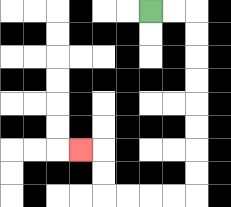{'start': '[6, 0]', 'end': '[3, 6]', 'path_directions': 'R,R,D,D,D,D,D,D,D,D,L,L,L,L,U,U,L', 'path_coordinates': '[[6, 0], [7, 0], [8, 0], [8, 1], [8, 2], [8, 3], [8, 4], [8, 5], [8, 6], [8, 7], [8, 8], [7, 8], [6, 8], [5, 8], [4, 8], [4, 7], [4, 6], [3, 6]]'}